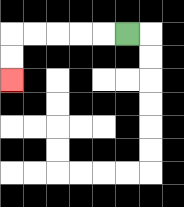{'start': '[5, 1]', 'end': '[0, 3]', 'path_directions': 'L,L,L,L,L,D,D', 'path_coordinates': '[[5, 1], [4, 1], [3, 1], [2, 1], [1, 1], [0, 1], [0, 2], [0, 3]]'}